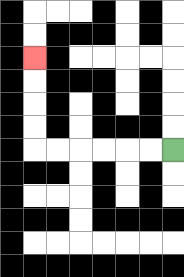{'start': '[7, 6]', 'end': '[1, 2]', 'path_directions': 'L,L,L,L,L,L,U,U,U,U', 'path_coordinates': '[[7, 6], [6, 6], [5, 6], [4, 6], [3, 6], [2, 6], [1, 6], [1, 5], [1, 4], [1, 3], [1, 2]]'}